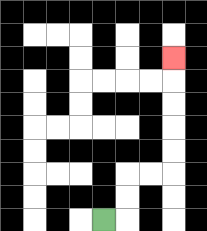{'start': '[4, 9]', 'end': '[7, 2]', 'path_directions': 'R,U,U,R,R,U,U,U,U,U', 'path_coordinates': '[[4, 9], [5, 9], [5, 8], [5, 7], [6, 7], [7, 7], [7, 6], [7, 5], [7, 4], [7, 3], [7, 2]]'}